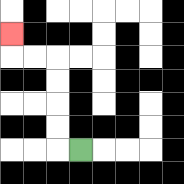{'start': '[3, 6]', 'end': '[0, 1]', 'path_directions': 'L,U,U,U,U,L,L,U', 'path_coordinates': '[[3, 6], [2, 6], [2, 5], [2, 4], [2, 3], [2, 2], [1, 2], [0, 2], [0, 1]]'}